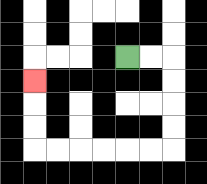{'start': '[5, 2]', 'end': '[1, 3]', 'path_directions': 'R,R,D,D,D,D,L,L,L,L,L,L,U,U,U', 'path_coordinates': '[[5, 2], [6, 2], [7, 2], [7, 3], [7, 4], [7, 5], [7, 6], [6, 6], [5, 6], [4, 6], [3, 6], [2, 6], [1, 6], [1, 5], [1, 4], [1, 3]]'}